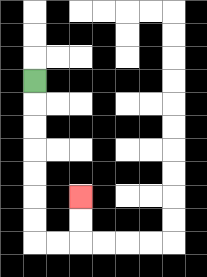{'start': '[1, 3]', 'end': '[3, 8]', 'path_directions': 'D,D,D,D,D,D,D,R,R,U,U', 'path_coordinates': '[[1, 3], [1, 4], [1, 5], [1, 6], [1, 7], [1, 8], [1, 9], [1, 10], [2, 10], [3, 10], [3, 9], [3, 8]]'}